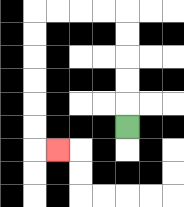{'start': '[5, 5]', 'end': '[2, 6]', 'path_directions': 'U,U,U,U,U,L,L,L,L,D,D,D,D,D,D,R', 'path_coordinates': '[[5, 5], [5, 4], [5, 3], [5, 2], [5, 1], [5, 0], [4, 0], [3, 0], [2, 0], [1, 0], [1, 1], [1, 2], [1, 3], [1, 4], [1, 5], [1, 6], [2, 6]]'}